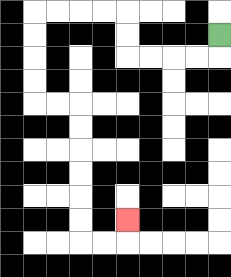{'start': '[9, 1]', 'end': '[5, 9]', 'path_directions': 'D,L,L,L,L,U,U,L,L,L,L,D,D,D,D,R,R,D,D,D,D,D,D,R,R,U', 'path_coordinates': '[[9, 1], [9, 2], [8, 2], [7, 2], [6, 2], [5, 2], [5, 1], [5, 0], [4, 0], [3, 0], [2, 0], [1, 0], [1, 1], [1, 2], [1, 3], [1, 4], [2, 4], [3, 4], [3, 5], [3, 6], [3, 7], [3, 8], [3, 9], [3, 10], [4, 10], [5, 10], [5, 9]]'}